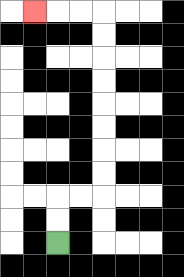{'start': '[2, 10]', 'end': '[1, 0]', 'path_directions': 'U,U,R,R,U,U,U,U,U,U,U,U,L,L,L', 'path_coordinates': '[[2, 10], [2, 9], [2, 8], [3, 8], [4, 8], [4, 7], [4, 6], [4, 5], [4, 4], [4, 3], [4, 2], [4, 1], [4, 0], [3, 0], [2, 0], [1, 0]]'}